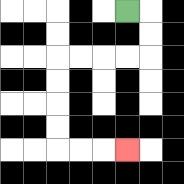{'start': '[5, 0]', 'end': '[5, 6]', 'path_directions': 'R,D,D,L,L,L,L,D,D,D,D,R,R,R', 'path_coordinates': '[[5, 0], [6, 0], [6, 1], [6, 2], [5, 2], [4, 2], [3, 2], [2, 2], [2, 3], [2, 4], [2, 5], [2, 6], [3, 6], [4, 6], [5, 6]]'}